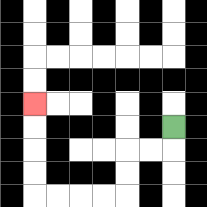{'start': '[7, 5]', 'end': '[1, 4]', 'path_directions': 'D,L,L,D,D,L,L,L,L,U,U,U,U', 'path_coordinates': '[[7, 5], [7, 6], [6, 6], [5, 6], [5, 7], [5, 8], [4, 8], [3, 8], [2, 8], [1, 8], [1, 7], [1, 6], [1, 5], [1, 4]]'}